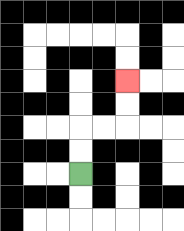{'start': '[3, 7]', 'end': '[5, 3]', 'path_directions': 'U,U,R,R,U,U', 'path_coordinates': '[[3, 7], [3, 6], [3, 5], [4, 5], [5, 5], [5, 4], [5, 3]]'}